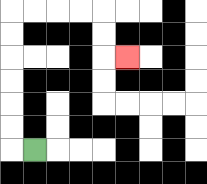{'start': '[1, 6]', 'end': '[5, 2]', 'path_directions': 'L,U,U,U,U,U,U,R,R,R,R,D,D,R', 'path_coordinates': '[[1, 6], [0, 6], [0, 5], [0, 4], [0, 3], [0, 2], [0, 1], [0, 0], [1, 0], [2, 0], [3, 0], [4, 0], [4, 1], [4, 2], [5, 2]]'}